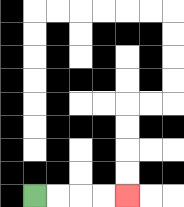{'start': '[1, 8]', 'end': '[5, 8]', 'path_directions': 'R,R,R,R', 'path_coordinates': '[[1, 8], [2, 8], [3, 8], [4, 8], [5, 8]]'}